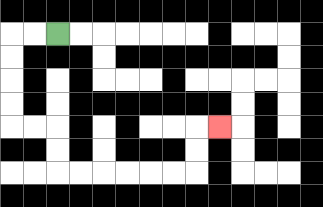{'start': '[2, 1]', 'end': '[9, 5]', 'path_directions': 'L,L,D,D,D,D,R,R,D,D,R,R,R,R,R,R,U,U,R', 'path_coordinates': '[[2, 1], [1, 1], [0, 1], [0, 2], [0, 3], [0, 4], [0, 5], [1, 5], [2, 5], [2, 6], [2, 7], [3, 7], [4, 7], [5, 7], [6, 7], [7, 7], [8, 7], [8, 6], [8, 5], [9, 5]]'}